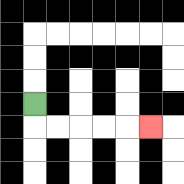{'start': '[1, 4]', 'end': '[6, 5]', 'path_directions': 'D,R,R,R,R,R', 'path_coordinates': '[[1, 4], [1, 5], [2, 5], [3, 5], [4, 5], [5, 5], [6, 5]]'}